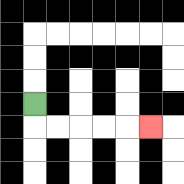{'start': '[1, 4]', 'end': '[6, 5]', 'path_directions': 'D,R,R,R,R,R', 'path_coordinates': '[[1, 4], [1, 5], [2, 5], [3, 5], [4, 5], [5, 5], [6, 5]]'}